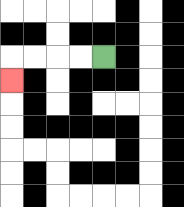{'start': '[4, 2]', 'end': '[0, 3]', 'path_directions': 'L,L,L,L,D', 'path_coordinates': '[[4, 2], [3, 2], [2, 2], [1, 2], [0, 2], [0, 3]]'}